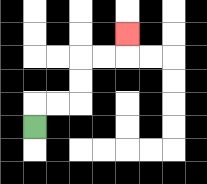{'start': '[1, 5]', 'end': '[5, 1]', 'path_directions': 'U,R,R,U,U,R,R,U', 'path_coordinates': '[[1, 5], [1, 4], [2, 4], [3, 4], [3, 3], [3, 2], [4, 2], [5, 2], [5, 1]]'}